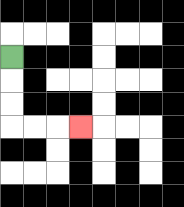{'start': '[0, 2]', 'end': '[3, 5]', 'path_directions': 'D,D,D,R,R,R', 'path_coordinates': '[[0, 2], [0, 3], [0, 4], [0, 5], [1, 5], [2, 5], [3, 5]]'}